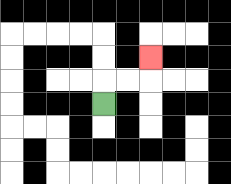{'start': '[4, 4]', 'end': '[6, 2]', 'path_directions': 'U,R,R,U', 'path_coordinates': '[[4, 4], [4, 3], [5, 3], [6, 3], [6, 2]]'}